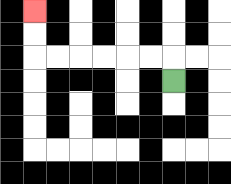{'start': '[7, 3]', 'end': '[1, 0]', 'path_directions': 'U,L,L,L,L,L,L,U,U', 'path_coordinates': '[[7, 3], [7, 2], [6, 2], [5, 2], [4, 2], [3, 2], [2, 2], [1, 2], [1, 1], [1, 0]]'}